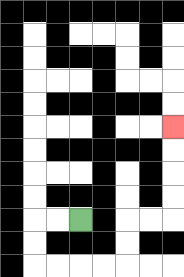{'start': '[3, 9]', 'end': '[7, 5]', 'path_directions': 'L,L,D,D,R,R,R,R,U,U,R,R,U,U,U,U', 'path_coordinates': '[[3, 9], [2, 9], [1, 9], [1, 10], [1, 11], [2, 11], [3, 11], [4, 11], [5, 11], [5, 10], [5, 9], [6, 9], [7, 9], [7, 8], [7, 7], [7, 6], [7, 5]]'}